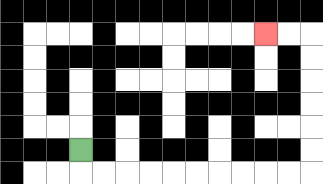{'start': '[3, 6]', 'end': '[11, 1]', 'path_directions': 'D,R,R,R,R,R,R,R,R,R,R,U,U,U,U,U,U,L,L', 'path_coordinates': '[[3, 6], [3, 7], [4, 7], [5, 7], [6, 7], [7, 7], [8, 7], [9, 7], [10, 7], [11, 7], [12, 7], [13, 7], [13, 6], [13, 5], [13, 4], [13, 3], [13, 2], [13, 1], [12, 1], [11, 1]]'}